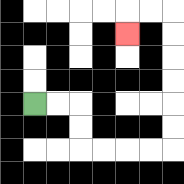{'start': '[1, 4]', 'end': '[5, 1]', 'path_directions': 'R,R,D,D,R,R,R,R,U,U,U,U,U,U,L,L,D', 'path_coordinates': '[[1, 4], [2, 4], [3, 4], [3, 5], [3, 6], [4, 6], [5, 6], [6, 6], [7, 6], [7, 5], [7, 4], [7, 3], [7, 2], [7, 1], [7, 0], [6, 0], [5, 0], [5, 1]]'}